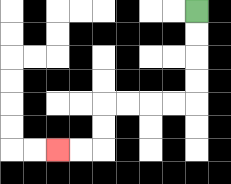{'start': '[8, 0]', 'end': '[2, 6]', 'path_directions': 'D,D,D,D,L,L,L,L,D,D,L,L', 'path_coordinates': '[[8, 0], [8, 1], [8, 2], [8, 3], [8, 4], [7, 4], [6, 4], [5, 4], [4, 4], [4, 5], [4, 6], [3, 6], [2, 6]]'}